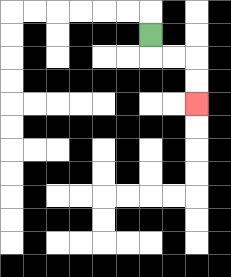{'start': '[6, 1]', 'end': '[8, 4]', 'path_directions': 'D,R,R,D,D', 'path_coordinates': '[[6, 1], [6, 2], [7, 2], [8, 2], [8, 3], [8, 4]]'}